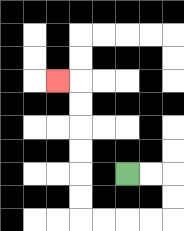{'start': '[5, 7]', 'end': '[2, 3]', 'path_directions': 'R,R,D,D,L,L,L,L,U,U,U,U,U,U,L', 'path_coordinates': '[[5, 7], [6, 7], [7, 7], [7, 8], [7, 9], [6, 9], [5, 9], [4, 9], [3, 9], [3, 8], [3, 7], [3, 6], [3, 5], [3, 4], [3, 3], [2, 3]]'}